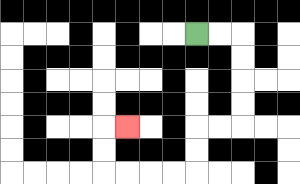{'start': '[8, 1]', 'end': '[5, 5]', 'path_directions': 'R,R,D,D,D,D,L,L,D,D,L,L,L,L,U,U,R', 'path_coordinates': '[[8, 1], [9, 1], [10, 1], [10, 2], [10, 3], [10, 4], [10, 5], [9, 5], [8, 5], [8, 6], [8, 7], [7, 7], [6, 7], [5, 7], [4, 7], [4, 6], [4, 5], [5, 5]]'}